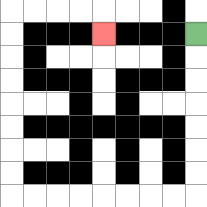{'start': '[8, 1]', 'end': '[4, 1]', 'path_directions': 'D,D,D,D,D,D,D,L,L,L,L,L,L,L,L,U,U,U,U,U,U,U,U,R,R,R,R,D', 'path_coordinates': '[[8, 1], [8, 2], [8, 3], [8, 4], [8, 5], [8, 6], [8, 7], [8, 8], [7, 8], [6, 8], [5, 8], [4, 8], [3, 8], [2, 8], [1, 8], [0, 8], [0, 7], [0, 6], [0, 5], [0, 4], [0, 3], [0, 2], [0, 1], [0, 0], [1, 0], [2, 0], [3, 0], [4, 0], [4, 1]]'}